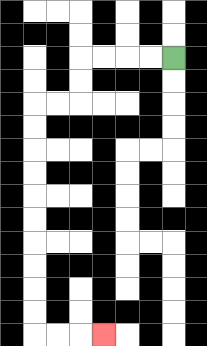{'start': '[7, 2]', 'end': '[4, 14]', 'path_directions': 'L,L,L,L,D,D,L,L,D,D,D,D,D,D,D,D,D,D,R,R,R', 'path_coordinates': '[[7, 2], [6, 2], [5, 2], [4, 2], [3, 2], [3, 3], [3, 4], [2, 4], [1, 4], [1, 5], [1, 6], [1, 7], [1, 8], [1, 9], [1, 10], [1, 11], [1, 12], [1, 13], [1, 14], [2, 14], [3, 14], [4, 14]]'}